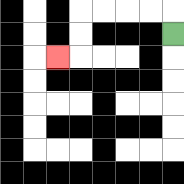{'start': '[7, 1]', 'end': '[2, 2]', 'path_directions': 'U,L,L,L,L,D,D,L', 'path_coordinates': '[[7, 1], [7, 0], [6, 0], [5, 0], [4, 0], [3, 0], [3, 1], [3, 2], [2, 2]]'}